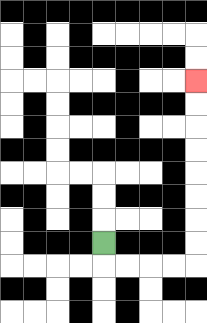{'start': '[4, 10]', 'end': '[8, 3]', 'path_directions': 'D,R,R,R,R,U,U,U,U,U,U,U,U', 'path_coordinates': '[[4, 10], [4, 11], [5, 11], [6, 11], [7, 11], [8, 11], [8, 10], [8, 9], [8, 8], [8, 7], [8, 6], [8, 5], [8, 4], [8, 3]]'}